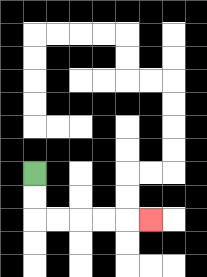{'start': '[1, 7]', 'end': '[6, 9]', 'path_directions': 'D,D,R,R,R,R,R', 'path_coordinates': '[[1, 7], [1, 8], [1, 9], [2, 9], [3, 9], [4, 9], [5, 9], [6, 9]]'}